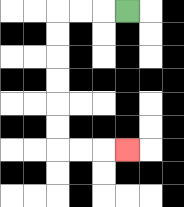{'start': '[5, 0]', 'end': '[5, 6]', 'path_directions': 'L,L,L,D,D,D,D,D,D,R,R,R', 'path_coordinates': '[[5, 0], [4, 0], [3, 0], [2, 0], [2, 1], [2, 2], [2, 3], [2, 4], [2, 5], [2, 6], [3, 6], [4, 6], [5, 6]]'}